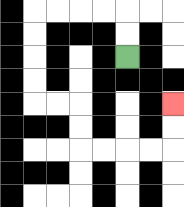{'start': '[5, 2]', 'end': '[7, 4]', 'path_directions': 'U,U,L,L,L,L,D,D,D,D,R,R,D,D,R,R,R,R,U,U', 'path_coordinates': '[[5, 2], [5, 1], [5, 0], [4, 0], [3, 0], [2, 0], [1, 0], [1, 1], [1, 2], [1, 3], [1, 4], [2, 4], [3, 4], [3, 5], [3, 6], [4, 6], [5, 6], [6, 6], [7, 6], [7, 5], [7, 4]]'}